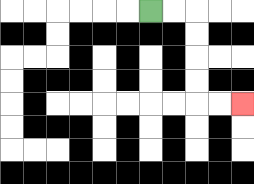{'start': '[6, 0]', 'end': '[10, 4]', 'path_directions': 'R,R,D,D,D,D,R,R', 'path_coordinates': '[[6, 0], [7, 0], [8, 0], [8, 1], [8, 2], [8, 3], [8, 4], [9, 4], [10, 4]]'}